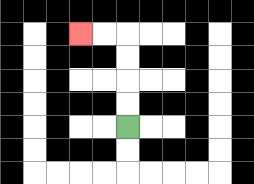{'start': '[5, 5]', 'end': '[3, 1]', 'path_directions': 'U,U,U,U,L,L', 'path_coordinates': '[[5, 5], [5, 4], [5, 3], [5, 2], [5, 1], [4, 1], [3, 1]]'}